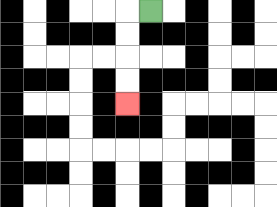{'start': '[6, 0]', 'end': '[5, 4]', 'path_directions': 'L,D,D,D,D', 'path_coordinates': '[[6, 0], [5, 0], [5, 1], [5, 2], [5, 3], [5, 4]]'}